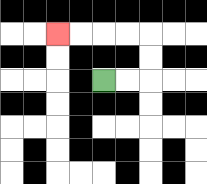{'start': '[4, 3]', 'end': '[2, 1]', 'path_directions': 'R,R,U,U,L,L,L,L', 'path_coordinates': '[[4, 3], [5, 3], [6, 3], [6, 2], [6, 1], [5, 1], [4, 1], [3, 1], [2, 1]]'}